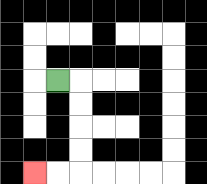{'start': '[2, 3]', 'end': '[1, 7]', 'path_directions': 'R,D,D,D,D,L,L', 'path_coordinates': '[[2, 3], [3, 3], [3, 4], [3, 5], [3, 6], [3, 7], [2, 7], [1, 7]]'}